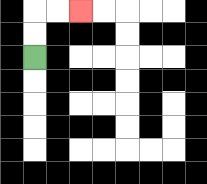{'start': '[1, 2]', 'end': '[3, 0]', 'path_directions': 'U,U,R,R', 'path_coordinates': '[[1, 2], [1, 1], [1, 0], [2, 0], [3, 0]]'}